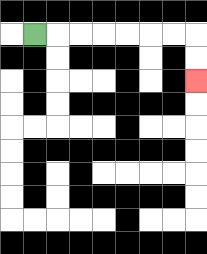{'start': '[1, 1]', 'end': '[8, 3]', 'path_directions': 'R,R,R,R,R,R,R,D,D', 'path_coordinates': '[[1, 1], [2, 1], [3, 1], [4, 1], [5, 1], [6, 1], [7, 1], [8, 1], [8, 2], [8, 3]]'}